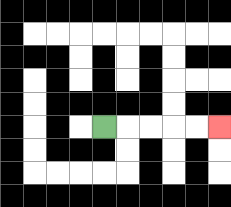{'start': '[4, 5]', 'end': '[9, 5]', 'path_directions': 'R,R,R,R,R', 'path_coordinates': '[[4, 5], [5, 5], [6, 5], [7, 5], [8, 5], [9, 5]]'}